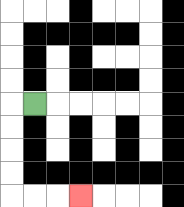{'start': '[1, 4]', 'end': '[3, 8]', 'path_directions': 'L,D,D,D,D,R,R,R', 'path_coordinates': '[[1, 4], [0, 4], [0, 5], [0, 6], [0, 7], [0, 8], [1, 8], [2, 8], [3, 8]]'}